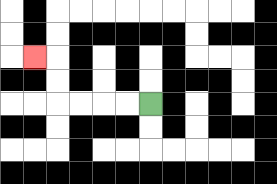{'start': '[6, 4]', 'end': '[1, 2]', 'path_directions': 'L,L,L,L,U,U,L', 'path_coordinates': '[[6, 4], [5, 4], [4, 4], [3, 4], [2, 4], [2, 3], [2, 2], [1, 2]]'}